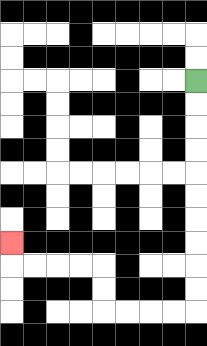{'start': '[8, 3]', 'end': '[0, 10]', 'path_directions': 'D,D,D,D,D,D,D,D,D,D,L,L,L,L,U,U,L,L,L,L,U', 'path_coordinates': '[[8, 3], [8, 4], [8, 5], [8, 6], [8, 7], [8, 8], [8, 9], [8, 10], [8, 11], [8, 12], [8, 13], [7, 13], [6, 13], [5, 13], [4, 13], [4, 12], [4, 11], [3, 11], [2, 11], [1, 11], [0, 11], [0, 10]]'}